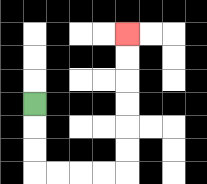{'start': '[1, 4]', 'end': '[5, 1]', 'path_directions': 'D,D,D,R,R,R,R,U,U,U,U,U,U', 'path_coordinates': '[[1, 4], [1, 5], [1, 6], [1, 7], [2, 7], [3, 7], [4, 7], [5, 7], [5, 6], [5, 5], [5, 4], [5, 3], [5, 2], [5, 1]]'}